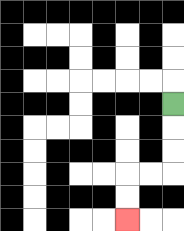{'start': '[7, 4]', 'end': '[5, 9]', 'path_directions': 'D,D,D,L,L,D,D', 'path_coordinates': '[[7, 4], [7, 5], [7, 6], [7, 7], [6, 7], [5, 7], [5, 8], [5, 9]]'}